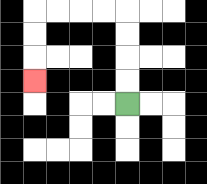{'start': '[5, 4]', 'end': '[1, 3]', 'path_directions': 'U,U,U,U,L,L,L,L,D,D,D', 'path_coordinates': '[[5, 4], [5, 3], [5, 2], [5, 1], [5, 0], [4, 0], [3, 0], [2, 0], [1, 0], [1, 1], [1, 2], [1, 3]]'}